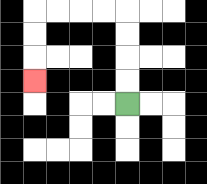{'start': '[5, 4]', 'end': '[1, 3]', 'path_directions': 'U,U,U,U,L,L,L,L,D,D,D', 'path_coordinates': '[[5, 4], [5, 3], [5, 2], [5, 1], [5, 0], [4, 0], [3, 0], [2, 0], [1, 0], [1, 1], [1, 2], [1, 3]]'}